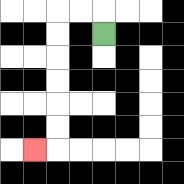{'start': '[4, 1]', 'end': '[1, 6]', 'path_directions': 'U,L,L,D,D,D,D,D,D,L', 'path_coordinates': '[[4, 1], [4, 0], [3, 0], [2, 0], [2, 1], [2, 2], [2, 3], [2, 4], [2, 5], [2, 6], [1, 6]]'}